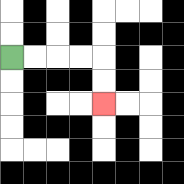{'start': '[0, 2]', 'end': '[4, 4]', 'path_directions': 'R,R,R,R,D,D', 'path_coordinates': '[[0, 2], [1, 2], [2, 2], [3, 2], [4, 2], [4, 3], [4, 4]]'}